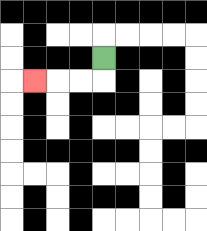{'start': '[4, 2]', 'end': '[1, 3]', 'path_directions': 'D,L,L,L', 'path_coordinates': '[[4, 2], [4, 3], [3, 3], [2, 3], [1, 3]]'}